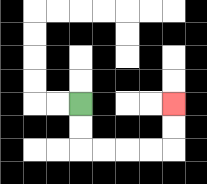{'start': '[3, 4]', 'end': '[7, 4]', 'path_directions': 'D,D,R,R,R,R,U,U', 'path_coordinates': '[[3, 4], [3, 5], [3, 6], [4, 6], [5, 6], [6, 6], [7, 6], [7, 5], [7, 4]]'}